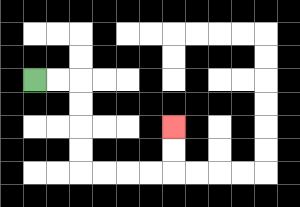{'start': '[1, 3]', 'end': '[7, 5]', 'path_directions': 'R,R,D,D,D,D,R,R,R,R,U,U', 'path_coordinates': '[[1, 3], [2, 3], [3, 3], [3, 4], [3, 5], [3, 6], [3, 7], [4, 7], [5, 7], [6, 7], [7, 7], [7, 6], [7, 5]]'}